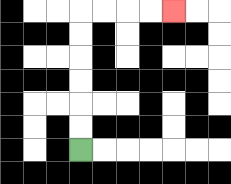{'start': '[3, 6]', 'end': '[7, 0]', 'path_directions': 'U,U,U,U,U,U,R,R,R,R', 'path_coordinates': '[[3, 6], [3, 5], [3, 4], [3, 3], [3, 2], [3, 1], [3, 0], [4, 0], [5, 0], [6, 0], [7, 0]]'}